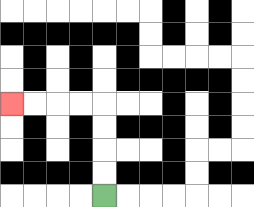{'start': '[4, 8]', 'end': '[0, 4]', 'path_directions': 'U,U,U,U,L,L,L,L', 'path_coordinates': '[[4, 8], [4, 7], [4, 6], [4, 5], [4, 4], [3, 4], [2, 4], [1, 4], [0, 4]]'}